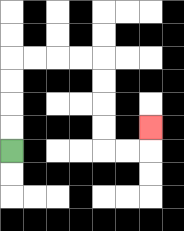{'start': '[0, 6]', 'end': '[6, 5]', 'path_directions': 'U,U,U,U,R,R,R,R,D,D,D,D,R,R,U', 'path_coordinates': '[[0, 6], [0, 5], [0, 4], [0, 3], [0, 2], [1, 2], [2, 2], [3, 2], [4, 2], [4, 3], [4, 4], [4, 5], [4, 6], [5, 6], [6, 6], [6, 5]]'}